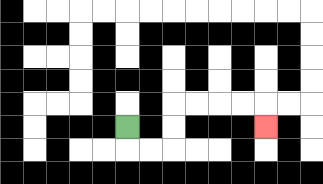{'start': '[5, 5]', 'end': '[11, 5]', 'path_directions': 'D,R,R,U,U,R,R,R,R,D', 'path_coordinates': '[[5, 5], [5, 6], [6, 6], [7, 6], [7, 5], [7, 4], [8, 4], [9, 4], [10, 4], [11, 4], [11, 5]]'}